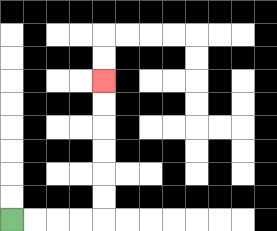{'start': '[0, 9]', 'end': '[4, 3]', 'path_directions': 'R,R,R,R,U,U,U,U,U,U', 'path_coordinates': '[[0, 9], [1, 9], [2, 9], [3, 9], [4, 9], [4, 8], [4, 7], [4, 6], [4, 5], [4, 4], [4, 3]]'}